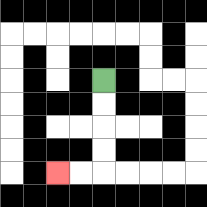{'start': '[4, 3]', 'end': '[2, 7]', 'path_directions': 'D,D,D,D,L,L', 'path_coordinates': '[[4, 3], [4, 4], [4, 5], [4, 6], [4, 7], [3, 7], [2, 7]]'}